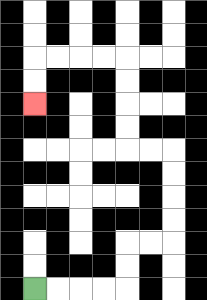{'start': '[1, 12]', 'end': '[1, 4]', 'path_directions': 'R,R,R,R,U,U,R,R,U,U,U,U,L,L,U,U,U,U,L,L,L,L,D,D', 'path_coordinates': '[[1, 12], [2, 12], [3, 12], [4, 12], [5, 12], [5, 11], [5, 10], [6, 10], [7, 10], [7, 9], [7, 8], [7, 7], [7, 6], [6, 6], [5, 6], [5, 5], [5, 4], [5, 3], [5, 2], [4, 2], [3, 2], [2, 2], [1, 2], [1, 3], [1, 4]]'}